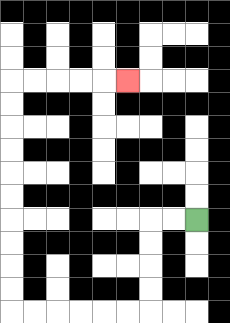{'start': '[8, 9]', 'end': '[5, 3]', 'path_directions': 'L,L,D,D,D,D,L,L,L,L,L,L,U,U,U,U,U,U,U,U,U,U,R,R,R,R,R', 'path_coordinates': '[[8, 9], [7, 9], [6, 9], [6, 10], [6, 11], [6, 12], [6, 13], [5, 13], [4, 13], [3, 13], [2, 13], [1, 13], [0, 13], [0, 12], [0, 11], [0, 10], [0, 9], [0, 8], [0, 7], [0, 6], [0, 5], [0, 4], [0, 3], [1, 3], [2, 3], [3, 3], [4, 3], [5, 3]]'}